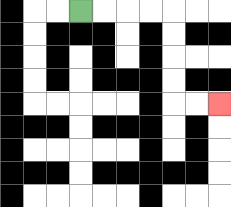{'start': '[3, 0]', 'end': '[9, 4]', 'path_directions': 'R,R,R,R,D,D,D,D,R,R', 'path_coordinates': '[[3, 0], [4, 0], [5, 0], [6, 0], [7, 0], [7, 1], [7, 2], [7, 3], [7, 4], [8, 4], [9, 4]]'}